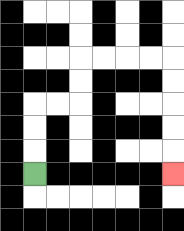{'start': '[1, 7]', 'end': '[7, 7]', 'path_directions': 'U,U,U,R,R,U,U,R,R,R,R,D,D,D,D,D', 'path_coordinates': '[[1, 7], [1, 6], [1, 5], [1, 4], [2, 4], [3, 4], [3, 3], [3, 2], [4, 2], [5, 2], [6, 2], [7, 2], [7, 3], [7, 4], [7, 5], [7, 6], [7, 7]]'}